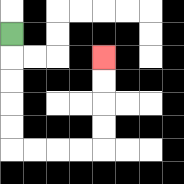{'start': '[0, 1]', 'end': '[4, 2]', 'path_directions': 'D,D,D,D,D,R,R,R,R,U,U,U,U', 'path_coordinates': '[[0, 1], [0, 2], [0, 3], [0, 4], [0, 5], [0, 6], [1, 6], [2, 6], [3, 6], [4, 6], [4, 5], [4, 4], [4, 3], [4, 2]]'}